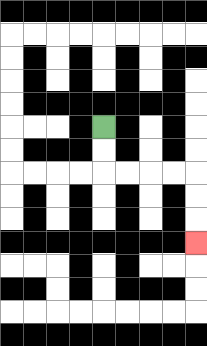{'start': '[4, 5]', 'end': '[8, 10]', 'path_directions': 'D,D,R,R,R,R,D,D,D', 'path_coordinates': '[[4, 5], [4, 6], [4, 7], [5, 7], [6, 7], [7, 7], [8, 7], [8, 8], [8, 9], [8, 10]]'}